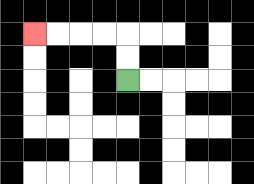{'start': '[5, 3]', 'end': '[1, 1]', 'path_directions': 'U,U,L,L,L,L', 'path_coordinates': '[[5, 3], [5, 2], [5, 1], [4, 1], [3, 1], [2, 1], [1, 1]]'}